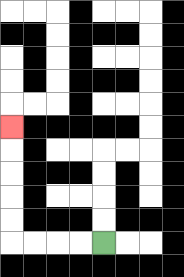{'start': '[4, 10]', 'end': '[0, 5]', 'path_directions': 'L,L,L,L,U,U,U,U,U', 'path_coordinates': '[[4, 10], [3, 10], [2, 10], [1, 10], [0, 10], [0, 9], [0, 8], [0, 7], [0, 6], [0, 5]]'}